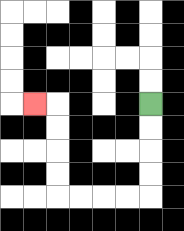{'start': '[6, 4]', 'end': '[1, 4]', 'path_directions': 'D,D,D,D,L,L,L,L,U,U,U,U,L', 'path_coordinates': '[[6, 4], [6, 5], [6, 6], [6, 7], [6, 8], [5, 8], [4, 8], [3, 8], [2, 8], [2, 7], [2, 6], [2, 5], [2, 4], [1, 4]]'}